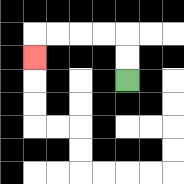{'start': '[5, 3]', 'end': '[1, 2]', 'path_directions': 'U,U,L,L,L,L,D', 'path_coordinates': '[[5, 3], [5, 2], [5, 1], [4, 1], [3, 1], [2, 1], [1, 1], [1, 2]]'}